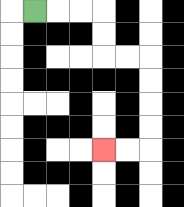{'start': '[1, 0]', 'end': '[4, 6]', 'path_directions': 'R,R,R,D,D,R,R,D,D,D,D,L,L', 'path_coordinates': '[[1, 0], [2, 0], [3, 0], [4, 0], [4, 1], [4, 2], [5, 2], [6, 2], [6, 3], [6, 4], [6, 5], [6, 6], [5, 6], [4, 6]]'}